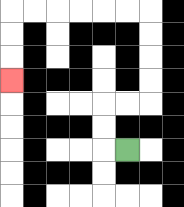{'start': '[5, 6]', 'end': '[0, 3]', 'path_directions': 'L,U,U,R,R,U,U,U,U,L,L,L,L,L,L,D,D,D', 'path_coordinates': '[[5, 6], [4, 6], [4, 5], [4, 4], [5, 4], [6, 4], [6, 3], [6, 2], [6, 1], [6, 0], [5, 0], [4, 0], [3, 0], [2, 0], [1, 0], [0, 0], [0, 1], [0, 2], [0, 3]]'}